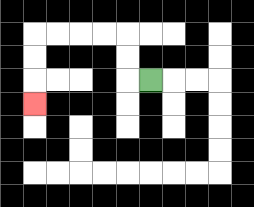{'start': '[6, 3]', 'end': '[1, 4]', 'path_directions': 'L,U,U,L,L,L,L,D,D,D', 'path_coordinates': '[[6, 3], [5, 3], [5, 2], [5, 1], [4, 1], [3, 1], [2, 1], [1, 1], [1, 2], [1, 3], [1, 4]]'}